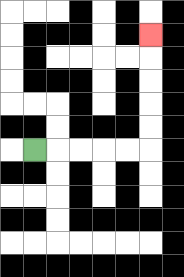{'start': '[1, 6]', 'end': '[6, 1]', 'path_directions': 'R,R,R,R,R,U,U,U,U,U', 'path_coordinates': '[[1, 6], [2, 6], [3, 6], [4, 6], [5, 6], [6, 6], [6, 5], [6, 4], [6, 3], [6, 2], [6, 1]]'}